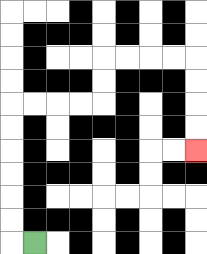{'start': '[1, 10]', 'end': '[8, 6]', 'path_directions': 'L,U,U,U,U,U,U,R,R,R,R,U,U,R,R,R,R,D,D,D,D', 'path_coordinates': '[[1, 10], [0, 10], [0, 9], [0, 8], [0, 7], [0, 6], [0, 5], [0, 4], [1, 4], [2, 4], [3, 4], [4, 4], [4, 3], [4, 2], [5, 2], [6, 2], [7, 2], [8, 2], [8, 3], [8, 4], [8, 5], [8, 6]]'}